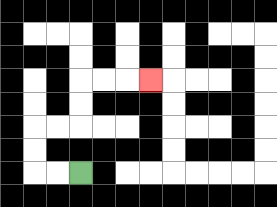{'start': '[3, 7]', 'end': '[6, 3]', 'path_directions': 'L,L,U,U,R,R,U,U,R,R,R', 'path_coordinates': '[[3, 7], [2, 7], [1, 7], [1, 6], [1, 5], [2, 5], [3, 5], [3, 4], [3, 3], [4, 3], [5, 3], [6, 3]]'}